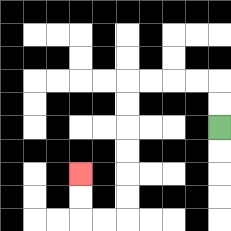{'start': '[9, 5]', 'end': '[3, 7]', 'path_directions': 'U,U,L,L,L,L,D,D,D,D,D,D,L,L,U,U', 'path_coordinates': '[[9, 5], [9, 4], [9, 3], [8, 3], [7, 3], [6, 3], [5, 3], [5, 4], [5, 5], [5, 6], [5, 7], [5, 8], [5, 9], [4, 9], [3, 9], [3, 8], [3, 7]]'}